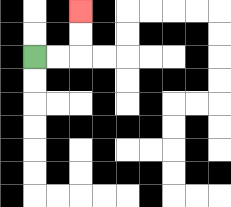{'start': '[1, 2]', 'end': '[3, 0]', 'path_directions': 'R,R,U,U', 'path_coordinates': '[[1, 2], [2, 2], [3, 2], [3, 1], [3, 0]]'}